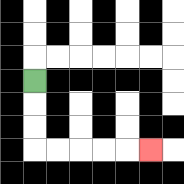{'start': '[1, 3]', 'end': '[6, 6]', 'path_directions': 'D,D,D,R,R,R,R,R', 'path_coordinates': '[[1, 3], [1, 4], [1, 5], [1, 6], [2, 6], [3, 6], [4, 6], [5, 6], [6, 6]]'}